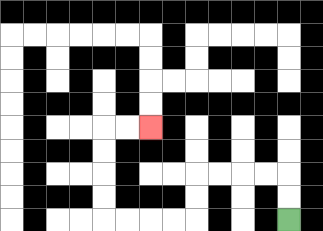{'start': '[12, 9]', 'end': '[6, 5]', 'path_directions': 'U,U,L,L,L,L,D,D,L,L,L,L,U,U,U,U,R,R', 'path_coordinates': '[[12, 9], [12, 8], [12, 7], [11, 7], [10, 7], [9, 7], [8, 7], [8, 8], [8, 9], [7, 9], [6, 9], [5, 9], [4, 9], [4, 8], [4, 7], [4, 6], [4, 5], [5, 5], [6, 5]]'}